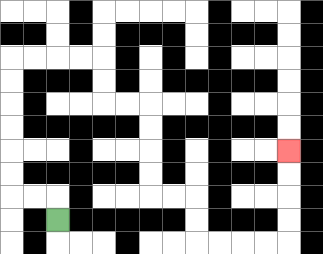{'start': '[2, 9]', 'end': '[12, 6]', 'path_directions': 'U,L,L,U,U,U,U,U,U,R,R,R,R,D,D,R,R,D,D,D,D,R,R,D,D,R,R,R,R,U,U,U,U', 'path_coordinates': '[[2, 9], [2, 8], [1, 8], [0, 8], [0, 7], [0, 6], [0, 5], [0, 4], [0, 3], [0, 2], [1, 2], [2, 2], [3, 2], [4, 2], [4, 3], [4, 4], [5, 4], [6, 4], [6, 5], [6, 6], [6, 7], [6, 8], [7, 8], [8, 8], [8, 9], [8, 10], [9, 10], [10, 10], [11, 10], [12, 10], [12, 9], [12, 8], [12, 7], [12, 6]]'}